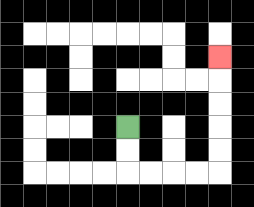{'start': '[5, 5]', 'end': '[9, 2]', 'path_directions': 'D,D,R,R,R,R,U,U,U,U,U', 'path_coordinates': '[[5, 5], [5, 6], [5, 7], [6, 7], [7, 7], [8, 7], [9, 7], [9, 6], [9, 5], [9, 4], [9, 3], [9, 2]]'}